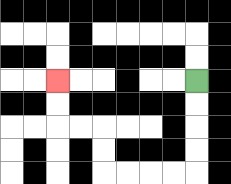{'start': '[8, 3]', 'end': '[2, 3]', 'path_directions': 'D,D,D,D,L,L,L,L,U,U,L,L,U,U', 'path_coordinates': '[[8, 3], [8, 4], [8, 5], [8, 6], [8, 7], [7, 7], [6, 7], [5, 7], [4, 7], [4, 6], [4, 5], [3, 5], [2, 5], [2, 4], [2, 3]]'}